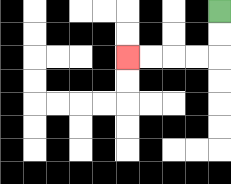{'start': '[9, 0]', 'end': '[5, 2]', 'path_directions': 'D,D,L,L,L,L', 'path_coordinates': '[[9, 0], [9, 1], [9, 2], [8, 2], [7, 2], [6, 2], [5, 2]]'}